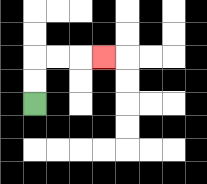{'start': '[1, 4]', 'end': '[4, 2]', 'path_directions': 'U,U,R,R,R', 'path_coordinates': '[[1, 4], [1, 3], [1, 2], [2, 2], [3, 2], [4, 2]]'}